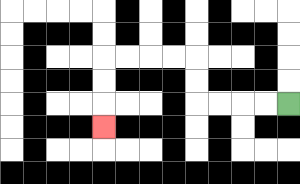{'start': '[12, 4]', 'end': '[4, 5]', 'path_directions': 'L,L,L,L,U,U,L,L,L,L,D,D,D', 'path_coordinates': '[[12, 4], [11, 4], [10, 4], [9, 4], [8, 4], [8, 3], [8, 2], [7, 2], [6, 2], [5, 2], [4, 2], [4, 3], [4, 4], [4, 5]]'}